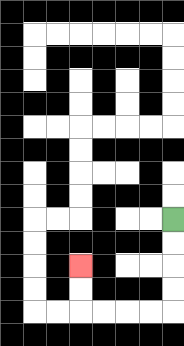{'start': '[7, 9]', 'end': '[3, 11]', 'path_directions': 'D,D,D,D,L,L,L,L,U,U', 'path_coordinates': '[[7, 9], [7, 10], [7, 11], [7, 12], [7, 13], [6, 13], [5, 13], [4, 13], [3, 13], [3, 12], [3, 11]]'}